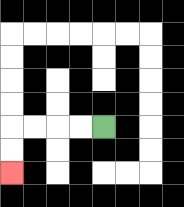{'start': '[4, 5]', 'end': '[0, 7]', 'path_directions': 'L,L,L,L,D,D', 'path_coordinates': '[[4, 5], [3, 5], [2, 5], [1, 5], [0, 5], [0, 6], [0, 7]]'}